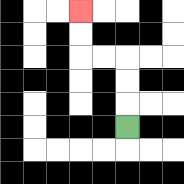{'start': '[5, 5]', 'end': '[3, 0]', 'path_directions': 'U,U,U,L,L,U,U', 'path_coordinates': '[[5, 5], [5, 4], [5, 3], [5, 2], [4, 2], [3, 2], [3, 1], [3, 0]]'}